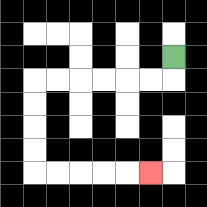{'start': '[7, 2]', 'end': '[6, 7]', 'path_directions': 'D,L,L,L,L,L,L,D,D,D,D,R,R,R,R,R', 'path_coordinates': '[[7, 2], [7, 3], [6, 3], [5, 3], [4, 3], [3, 3], [2, 3], [1, 3], [1, 4], [1, 5], [1, 6], [1, 7], [2, 7], [3, 7], [4, 7], [5, 7], [6, 7]]'}